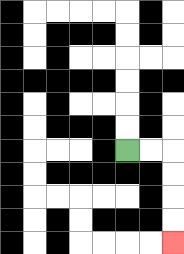{'start': '[5, 6]', 'end': '[7, 10]', 'path_directions': 'R,R,D,D,D,D', 'path_coordinates': '[[5, 6], [6, 6], [7, 6], [7, 7], [7, 8], [7, 9], [7, 10]]'}